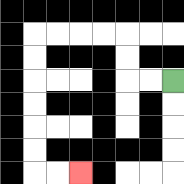{'start': '[7, 3]', 'end': '[3, 7]', 'path_directions': 'L,L,U,U,L,L,L,L,D,D,D,D,D,D,R,R', 'path_coordinates': '[[7, 3], [6, 3], [5, 3], [5, 2], [5, 1], [4, 1], [3, 1], [2, 1], [1, 1], [1, 2], [1, 3], [1, 4], [1, 5], [1, 6], [1, 7], [2, 7], [3, 7]]'}